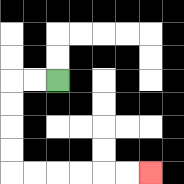{'start': '[2, 3]', 'end': '[6, 7]', 'path_directions': 'L,L,D,D,D,D,R,R,R,R,R,R', 'path_coordinates': '[[2, 3], [1, 3], [0, 3], [0, 4], [0, 5], [0, 6], [0, 7], [1, 7], [2, 7], [3, 7], [4, 7], [5, 7], [6, 7]]'}